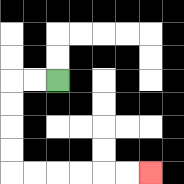{'start': '[2, 3]', 'end': '[6, 7]', 'path_directions': 'L,L,D,D,D,D,R,R,R,R,R,R', 'path_coordinates': '[[2, 3], [1, 3], [0, 3], [0, 4], [0, 5], [0, 6], [0, 7], [1, 7], [2, 7], [3, 7], [4, 7], [5, 7], [6, 7]]'}